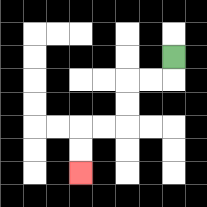{'start': '[7, 2]', 'end': '[3, 7]', 'path_directions': 'D,L,L,D,D,L,L,D,D', 'path_coordinates': '[[7, 2], [7, 3], [6, 3], [5, 3], [5, 4], [5, 5], [4, 5], [3, 5], [3, 6], [3, 7]]'}